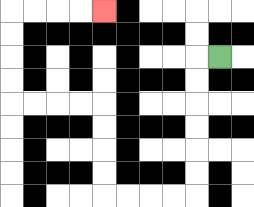{'start': '[9, 2]', 'end': '[4, 0]', 'path_directions': 'L,D,D,D,D,D,D,L,L,L,L,U,U,U,U,L,L,L,L,U,U,U,U,R,R,R,R', 'path_coordinates': '[[9, 2], [8, 2], [8, 3], [8, 4], [8, 5], [8, 6], [8, 7], [8, 8], [7, 8], [6, 8], [5, 8], [4, 8], [4, 7], [4, 6], [4, 5], [4, 4], [3, 4], [2, 4], [1, 4], [0, 4], [0, 3], [0, 2], [0, 1], [0, 0], [1, 0], [2, 0], [3, 0], [4, 0]]'}